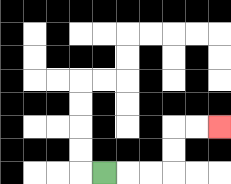{'start': '[4, 7]', 'end': '[9, 5]', 'path_directions': 'R,R,R,U,U,R,R', 'path_coordinates': '[[4, 7], [5, 7], [6, 7], [7, 7], [7, 6], [7, 5], [8, 5], [9, 5]]'}